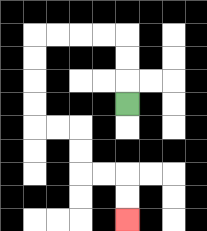{'start': '[5, 4]', 'end': '[5, 9]', 'path_directions': 'U,U,U,L,L,L,L,D,D,D,D,R,R,D,D,R,R,D,D', 'path_coordinates': '[[5, 4], [5, 3], [5, 2], [5, 1], [4, 1], [3, 1], [2, 1], [1, 1], [1, 2], [1, 3], [1, 4], [1, 5], [2, 5], [3, 5], [3, 6], [3, 7], [4, 7], [5, 7], [5, 8], [5, 9]]'}